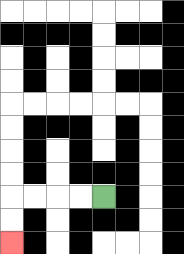{'start': '[4, 8]', 'end': '[0, 10]', 'path_directions': 'L,L,L,L,D,D', 'path_coordinates': '[[4, 8], [3, 8], [2, 8], [1, 8], [0, 8], [0, 9], [0, 10]]'}